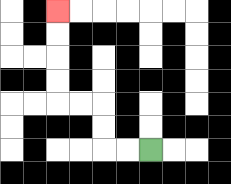{'start': '[6, 6]', 'end': '[2, 0]', 'path_directions': 'L,L,U,U,L,L,U,U,U,U', 'path_coordinates': '[[6, 6], [5, 6], [4, 6], [4, 5], [4, 4], [3, 4], [2, 4], [2, 3], [2, 2], [2, 1], [2, 0]]'}